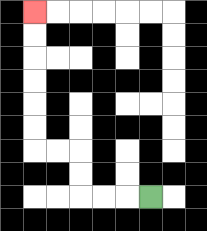{'start': '[6, 8]', 'end': '[1, 0]', 'path_directions': 'L,L,L,U,U,L,L,U,U,U,U,U,U', 'path_coordinates': '[[6, 8], [5, 8], [4, 8], [3, 8], [3, 7], [3, 6], [2, 6], [1, 6], [1, 5], [1, 4], [1, 3], [1, 2], [1, 1], [1, 0]]'}